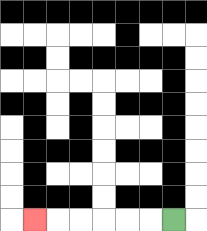{'start': '[7, 9]', 'end': '[1, 9]', 'path_directions': 'L,L,L,L,L,L', 'path_coordinates': '[[7, 9], [6, 9], [5, 9], [4, 9], [3, 9], [2, 9], [1, 9]]'}